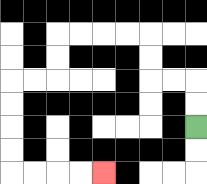{'start': '[8, 5]', 'end': '[4, 7]', 'path_directions': 'U,U,L,L,U,U,L,L,L,L,D,D,L,L,D,D,D,D,R,R,R,R', 'path_coordinates': '[[8, 5], [8, 4], [8, 3], [7, 3], [6, 3], [6, 2], [6, 1], [5, 1], [4, 1], [3, 1], [2, 1], [2, 2], [2, 3], [1, 3], [0, 3], [0, 4], [0, 5], [0, 6], [0, 7], [1, 7], [2, 7], [3, 7], [4, 7]]'}